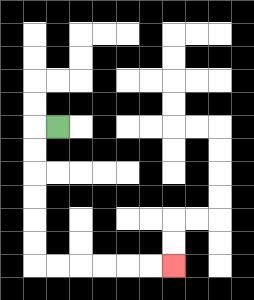{'start': '[2, 5]', 'end': '[7, 11]', 'path_directions': 'L,D,D,D,D,D,D,R,R,R,R,R,R', 'path_coordinates': '[[2, 5], [1, 5], [1, 6], [1, 7], [1, 8], [1, 9], [1, 10], [1, 11], [2, 11], [3, 11], [4, 11], [5, 11], [6, 11], [7, 11]]'}